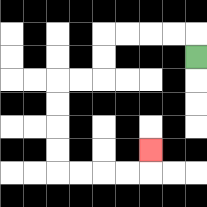{'start': '[8, 2]', 'end': '[6, 6]', 'path_directions': 'U,L,L,L,L,D,D,L,L,D,D,D,D,R,R,R,R,U', 'path_coordinates': '[[8, 2], [8, 1], [7, 1], [6, 1], [5, 1], [4, 1], [4, 2], [4, 3], [3, 3], [2, 3], [2, 4], [2, 5], [2, 6], [2, 7], [3, 7], [4, 7], [5, 7], [6, 7], [6, 6]]'}